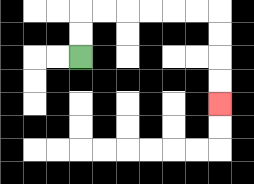{'start': '[3, 2]', 'end': '[9, 4]', 'path_directions': 'U,U,R,R,R,R,R,R,D,D,D,D', 'path_coordinates': '[[3, 2], [3, 1], [3, 0], [4, 0], [5, 0], [6, 0], [7, 0], [8, 0], [9, 0], [9, 1], [9, 2], [9, 3], [9, 4]]'}